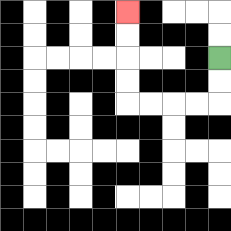{'start': '[9, 2]', 'end': '[5, 0]', 'path_directions': 'D,D,L,L,L,L,U,U,U,U', 'path_coordinates': '[[9, 2], [9, 3], [9, 4], [8, 4], [7, 4], [6, 4], [5, 4], [5, 3], [5, 2], [5, 1], [5, 0]]'}